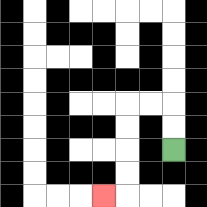{'start': '[7, 6]', 'end': '[4, 8]', 'path_directions': 'U,U,L,L,D,D,D,D,L', 'path_coordinates': '[[7, 6], [7, 5], [7, 4], [6, 4], [5, 4], [5, 5], [5, 6], [5, 7], [5, 8], [4, 8]]'}